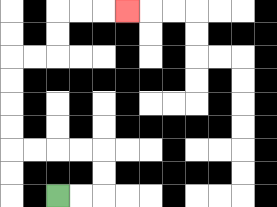{'start': '[2, 8]', 'end': '[5, 0]', 'path_directions': 'R,R,U,U,L,L,L,L,U,U,U,U,R,R,U,U,R,R,R', 'path_coordinates': '[[2, 8], [3, 8], [4, 8], [4, 7], [4, 6], [3, 6], [2, 6], [1, 6], [0, 6], [0, 5], [0, 4], [0, 3], [0, 2], [1, 2], [2, 2], [2, 1], [2, 0], [3, 0], [4, 0], [5, 0]]'}